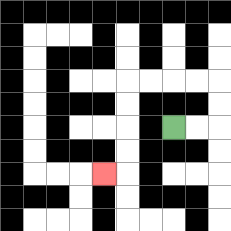{'start': '[7, 5]', 'end': '[4, 7]', 'path_directions': 'R,R,U,U,L,L,L,L,D,D,D,D,L', 'path_coordinates': '[[7, 5], [8, 5], [9, 5], [9, 4], [9, 3], [8, 3], [7, 3], [6, 3], [5, 3], [5, 4], [5, 5], [5, 6], [5, 7], [4, 7]]'}